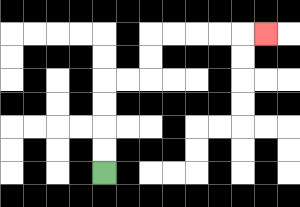{'start': '[4, 7]', 'end': '[11, 1]', 'path_directions': 'U,U,U,U,R,R,U,U,R,R,R,R,R', 'path_coordinates': '[[4, 7], [4, 6], [4, 5], [4, 4], [4, 3], [5, 3], [6, 3], [6, 2], [6, 1], [7, 1], [8, 1], [9, 1], [10, 1], [11, 1]]'}